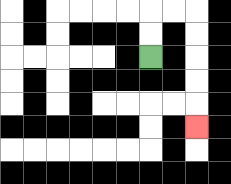{'start': '[6, 2]', 'end': '[8, 5]', 'path_directions': 'U,U,R,R,D,D,D,D,D', 'path_coordinates': '[[6, 2], [6, 1], [6, 0], [7, 0], [8, 0], [8, 1], [8, 2], [8, 3], [8, 4], [8, 5]]'}